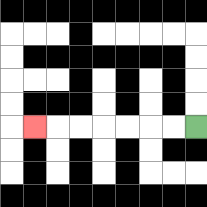{'start': '[8, 5]', 'end': '[1, 5]', 'path_directions': 'L,L,L,L,L,L,L', 'path_coordinates': '[[8, 5], [7, 5], [6, 5], [5, 5], [4, 5], [3, 5], [2, 5], [1, 5]]'}